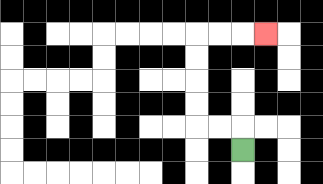{'start': '[10, 6]', 'end': '[11, 1]', 'path_directions': 'U,L,L,U,U,U,U,R,R,R', 'path_coordinates': '[[10, 6], [10, 5], [9, 5], [8, 5], [8, 4], [8, 3], [8, 2], [8, 1], [9, 1], [10, 1], [11, 1]]'}